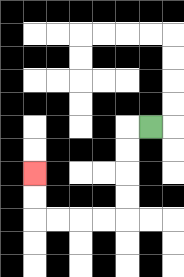{'start': '[6, 5]', 'end': '[1, 7]', 'path_directions': 'L,D,D,D,D,L,L,L,L,U,U', 'path_coordinates': '[[6, 5], [5, 5], [5, 6], [5, 7], [5, 8], [5, 9], [4, 9], [3, 9], [2, 9], [1, 9], [1, 8], [1, 7]]'}